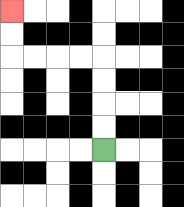{'start': '[4, 6]', 'end': '[0, 0]', 'path_directions': 'U,U,U,U,L,L,L,L,U,U', 'path_coordinates': '[[4, 6], [4, 5], [4, 4], [4, 3], [4, 2], [3, 2], [2, 2], [1, 2], [0, 2], [0, 1], [0, 0]]'}